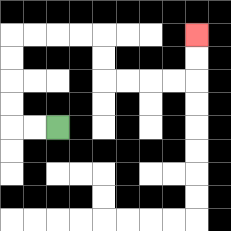{'start': '[2, 5]', 'end': '[8, 1]', 'path_directions': 'L,L,U,U,U,U,R,R,R,R,D,D,R,R,R,R,U,U', 'path_coordinates': '[[2, 5], [1, 5], [0, 5], [0, 4], [0, 3], [0, 2], [0, 1], [1, 1], [2, 1], [3, 1], [4, 1], [4, 2], [4, 3], [5, 3], [6, 3], [7, 3], [8, 3], [8, 2], [8, 1]]'}